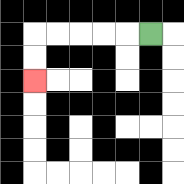{'start': '[6, 1]', 'end': '[1, 3]', 'path_directions': 'L,L,L,L,L,D,D', 'path_coordinates': '[[6, 1], [5, 1], [4, 1], [3, 1], [2, 1], [1, 1], [1, 2], [1, 3]]'}